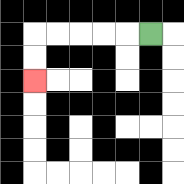{'start': '[6, 1]', 'end': '[1, 3]', 'path_directions': 'L,L,L,L,L,D,D', 'path_coordinates': '[[6, 1], [5, 1], [4, 1], [3, 1], [2, 1], [1, 1], [1, 2], [1, 3]]'}